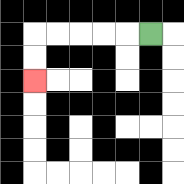{'start': '[6, 1]', 'end': '[1, 3]', 'path_directions': 'L,L,L,L,L,D,D', 'path_coordinates': '[[6, 1], [5, 1], [4, 1], [3, 1], [2, 1], [1, 1], [1, 2], [1, 3]]'}